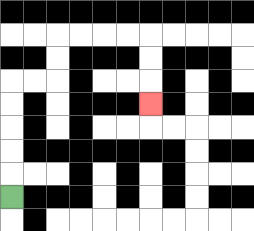{'start': '[0, 8]', 'end': '[6, 4]', 'path_directions': 'U,U,U,U,U,R,R,U,U,R,R,R,R,D,D,D', 'path_coordinates': '[[0, 8], [0, 7], [0, 6], [0, 5], [0, 4], [0, 3], [1, 3], [2, 3], [2, 2], [2, 1], [3, 1], [4, 1], [5, 1], [6, 1], [6, 2], [6, 3], [6, 4]]'}